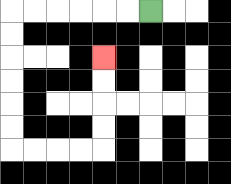{'start': '[6, 0]', 'end': '[4, 2]', 'path_directions': 'L,L,L,L,L,L,D,D,D,D,D,D,R,R,R,R,U,U,U,U', 'path_coordinates': '[[6, 0], [5, 0], [4, 0], [3, 0], [2, 0], [1, 0], [0, 0], [0, 1], [0, 2], [0, 3], [0, 4], [0, 5], [0, 6], [1, 6], [2, 6], [3, 6], [4, 6], [4, 5], [4, 4], [4, 3], [4, 2]]'}